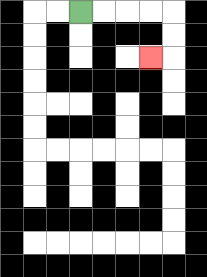{'start': '[3, 0]', 'end': '[6, 2]', 'path_directions': 'R,R,R,R,D,D,L', 'path_coordinates': '[[3, 0], [4, 0], [5, 0], [6, 0], [7, 0], [7, 1], [7, 2], [6, 2]]'}